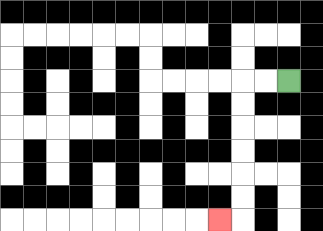{'start': '[12, 3]', 'end': '[9, 9]', 'path_directions': 'L,L,D,D,D,D,D,D,L', 'path_coordinates': '[[12, 3], [11, 3], [10, 3], [10, 4], [10, 5], [10, 6], [10, 7], [10, 8], [10, 9], [9, 9]]'}